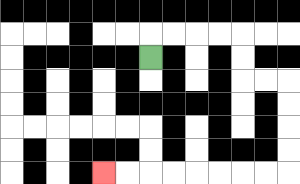{'start': '[6, 2]', 'end': '[4, 7]', 'path_directions': 'U,R,R,R,R,D,D,R,R,D,D,D,D,L,L,L,L,L,L,L,L', 'path_coordinates': '[[6, 2], [6, 1], [7, 1], [8, 1], [9, 1], [10, 1], [10, 2], [10, 3], [11, 3], [12, 3], [12, 4], [12, 5], [12, 6], [12, 7], [11, 7], [10, 7], [9, 7], [8, 7], [7, 7], [6, 7], [5, 7], [4, 7]]'}